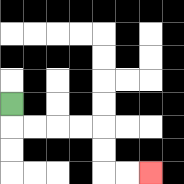{'start': '[0, 4]', 'end': '[6, 7]', 'path_directions': 'D,R,R,R,R,D,D,R,R', 'path_coordinates': '[[0, 4], [0, 5], [1, 5], [2, 5], [3, 5], [4, 5], [4, 6], [4, 7], [5, 7], [6, 7]]'}